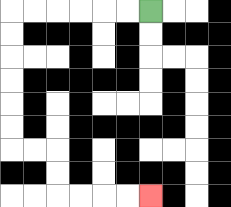{'start': '[6, 0]', 'end': '[6, 8]', 'path_directions': 'L,L,L,L,L,L,D,D,D,D,D,D,R,R,D,D,R,R,R,R', 'path_coordinates': '[[6, 0], [5, 0], [4, 0], [3, 0], [2, 0], [1, 0], [0, 0], [0, 1], [0, 2], [0, 3], [0, 4], [0, 5], [0, 6], [1, 6], [2, 6], [2, 7], [2, 8], [3, 8], [4, 8], [5, 8], [6, 8]]'}